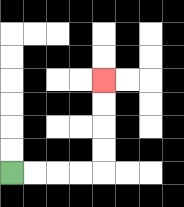{'start': '[0, 7]', 'end': '[4, 3]', 'path_directions': 'R,R,R,R,U,U,U,U', 'path_coordinates': '[[0, 7], [1, 7], [2, 7], [3, 7], [4, 7], [4, 6], [4, 5], [4, 4], [4, 3]]'}